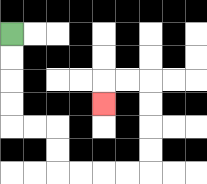{'start': '[0, 1]', 'end': '[4, 4]', 'path_directions': 'D,D,D,D,R,R,D,D,R,R,R,R,U,U,U,U,L,L,D', 'path_coordinates': '[[0, 1], [0, 2], [0, 3], [0, 4], [0, 5], [1, 5], [2, 5], [2, 6], [2, 7], [3, 7], [4, 7], [5, 7], [6, 7], [6, 6], [6, 5], [6, 4], [6, 3], [5, 3], [4, 3], [4, 4]]'}